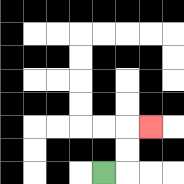{'start': '[4, 7]', 'end': '[6, 5]', 'path_directions': 'R,U,U,R', 'path_coordinates': '[[4, 7], [5, 7], [5, 6], [5, 5], [6, 5]]'}